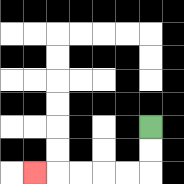{'start': '[6, 5]', 'end': '[1, 7]', 'path_directions': 'D,D,L,L,L,L,L', 'path_coordinates': '[[6, 5], [6, 6], [6, 7], [5, 7], [4, 7], [3, 7], [2, 7], [1, 7]]'}